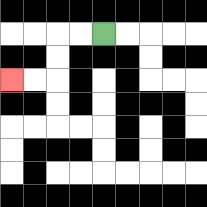{'start': '[4, 1]', 'end': '[0, 3]', 'path_directions': 'L,L,D,D,L,L', 'path_coordinates': '[[4, 1], [3, 1], [2, 1], [2, 2], [2, 3], [1, 3], [0, 3]]'}